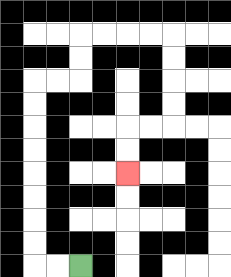{'start': '[3, 11]', 'end': '[5, 7]', 'path_directions': 'L,L,U,U,U,U,U,U,U,U,R,R,U,U,R,R,R,R,D,D,D,D,L,L,D,D', 'path_coordinates': '[[3, 11], [2, 11], [1, 11], [1, 10], [1, 9], [1, 8], [1, 7], [1, 6], [1, 5], [1, 4], [1, 3], [2, 3], [3, 3], [3, 2], [3, 1], [4, 1], [5, 1], [6, 1], [7, 1], [7, 2], [7, 3], [7, 4], [7, 5], [6, 5], [5, 5], [5, 6], [5, 7]]'}